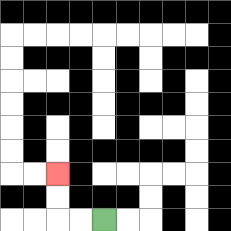{'start': '[4, 9]', 'end': '[2, 7]', 'path_directions': 'L,L,U,U', 'path_coordinates': '[[4, 9], [3, 9], [2, 9], [2, 8], [2, 7]]'}